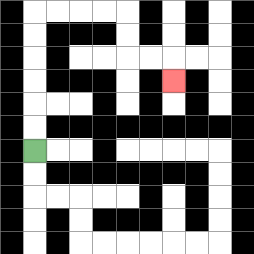{'start': '[1, 6]', 'end': '[7, 3]', 'path_directions': 'U,U,U,U,U,U,R,R,R,R,D,D,R,R,D', 'path_coordinates': '[[1, 6], [1, 5], [1, 4], [1, 3], [1, 2], [1, 1], [1, 0], [2, 0], [3, 0], [4, 0], [5, 0], [5, 1], [5, 2], [6, 2], [7, 2], [7, 3]]'}